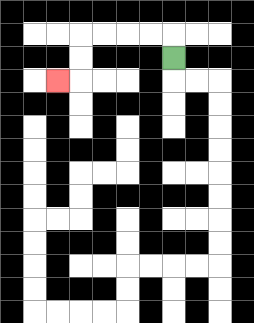{'start': '[7, 2]', 'end': '[2, 3]', 'path_directions': 'U,L,L,L,L,D,D,L', 'path_coordinates': '[[7, 2], [7, 1], [6, 1], [5, 1], [4, 1], [3, 1], [3, 2], [3, 3], [2, 3]]'}